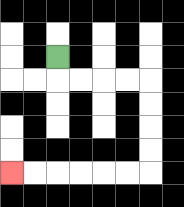{'start': '[2, 2]', 'end': '[0, 7]', 'path_directions': 'D,R,R,R,R,D,D,D,D,L,L,L,L,L,L', 'path_coordinates': '[[2, 2], [2, 3], [3, 3], [4, 3], [5, 3], [6, 3], [6, 4], [6, 5], [6, 6], [6, 7], [5, 7], [4, 7], [3, 7], [2, 7], [1, 7], [0, 7]]'}